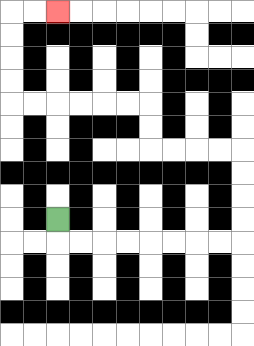{'start': '[2, 9]', 'end': '[2, 0]', 'path_directions': 'D,R,R,R,R,R,R,R,R,U,U,U,U,L,L,L,L,U,U,L,L,L,L,L,L,U,U,U,U,R,R', 'path_coordinates': '[[2, 9], [2, 10], [3, 10], [4, 10], [5, 10], [6, 10], [7, 10], [8, 10], [9, 10], [10, 10], [10, 9], [10, 8], [10, 7], [10, 6], [9, 6], [8, 6], [7, 6], [6, 6], [6, 5], [6, 4], [5, 4], [4, 4], [3, 4], [2, 4], [1, 4], [0, 4], [0, 3], [0, 2], [0, 1], [0, 0], [1, 0], [2, 0]]'}